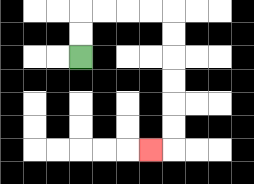{'start': '[3, 2]', 'end': '[6, 6]', 'path_directions': 'U,U,R,R,R,R,D,D,D,D,D,D,L', 'path_coordinates': '[[3, 2], [3, 1], [3, 0], [4, 0], [5, 0], [6, 0], [7, 0], [7, 1], [7, 2], [7, 3], [7, 4], [7, 5], [7, 6], [6, 6]]'}